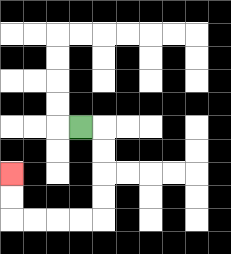{'start': '[3, 5]', 'end': '[0, 7]', 'path_directions': 'R,D,D,D,D,L,L,L,L,U,U', 'path_coordinates': '[[3, 5], [4, 5], [4, 6], [4, 7], [4, 8], [4, 9], [3, 9], [2, 9], [1, 9], [0, 9], [0, 8], [0, 7]]'}